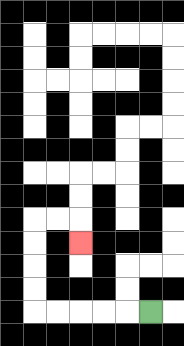{'start': '[6, 13]', 'end': '[3, 10]', 'path_directions': 'L,L,L,L,L,U,U,U,U,R,R,D', 'path_coordinates': '[[6, 13], [5, 13], [4, 13], [3, 13], [2, 13], [1, 13], [1, 12], [1, 11], [1, 10], [1, 9], [2, 9], [3, 9], [3, 10]]'}